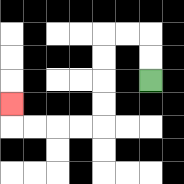{'start': '[6, 3]', 'end': '[0, 4]', 'path_directions': 'U,U,L,L,D,D,D,D,L,L,L,L,U', 'path_coordinates': '[[6, 3], [6, 2], [6, 1], [5, 1], [4, 1], [4, 2], [4, 3], [4, 4], [4, 5], [3, 5], [2, 5], [1, 5], [0, 5], [0, 4]]'}